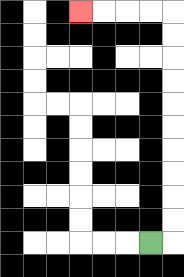{'start': '[6, 10]', 'end': '[3, 0]', 'path_directions': 'R,U,U,U,U,U,U,U,U,U,U,L,L,L,L', 'path_coordinates': '[[6, 10], [7, 10], [7, 9], [7, 8], [7, 7], [7, 6], [7, 5], [7, 4], [7, 3], [7, 2], [7, 1], [7, 0], [6, 0], [5, 0], [4, 0], [3, 0]]'}